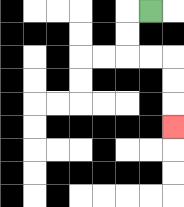{'start': '[6, 0]', 'end': '[7, 5]', 'path_directions': 'L,D,D,R,R,D,D,D', 'path_coordinates': '[[6, 0], [5, 0], [5, 1], [5, 2], [6, 2], [7, 2], [7, 3], [7, 4], [7, 5]]'}